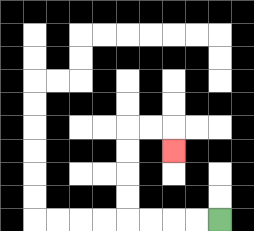{'start': '[9, 9]', 'end': '[7, 6]', 'path_directions': 'L,L,L,L,U,U,U,U,R,R,D', 'path_coordinates': '[[9, 9], [8, 9], [7, 9], [6, 9], [5, 9], [5, 8], [5, 7], [5, 6], [5, 5], [6, 5], [7, 5], [7, 6]]'}